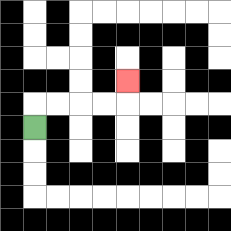{'start': '[1, 5]', 'end': '[5, 3]', 'path_directions': 'U,R,R,R,R,U', 'path_coordinates': '[[1, 5], [1, 4], [2, 4], [3, 4], [4, 4], [5, 4], [5, 3]]'}